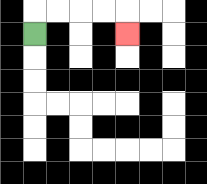{'start': '[1, 1]', 'end': '[5, 1]', 'path_directions': 'U,R,R,R,R,D', 'path_coordinates': '[[1, 1], [1, 0], [2, 0], [3, 0], [4, 0], [5, 0], [5, 1]]'}